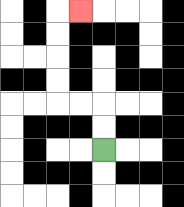{'start': '[4, 6]', 'end': '[3, 0]', 'path_directions': 'U,U,L,L,U,U,U,U,R', 'path_coordinates': '[[4, 6], [4, 5], [4, 4], [3, 4], [2, 4], [2, 3], [2, 2], [2, 1], [2, 0], [3, 0]]'}